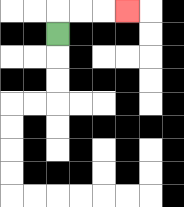{'start': '[2, 1]', 'end': '[5, 0]', 'path_directions': 'U,R,R,R', 'path_coordinates': '[[2, 1], [2, 0], [3, 0], [4, 0], [5, 0]]'}